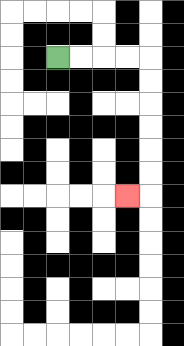{'start': '[2, 2]', 'end': '[5, 8]', 'path_directions': 'R,R,R,R,D,D,D,D,D,D,L', 'path_coordinates': '[[2, 2], [3, 2], [4, 2], [5, 2], [6, 2], [6, 3], [6, 4], [6, 5], [6, 6], [6, 7], [6, 8], [5, 8]]'}